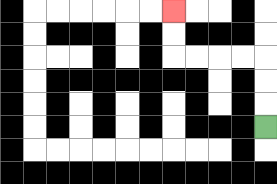{'start': '[11, 5]', 'end': '[7, 0]', 'path_directions': 'U,U,U,L,L,L,L,U,U', 'path_coordinates': '[[11, 5], [11, 4], [11, 3], [11, 2], [10, 2], [9, 2], [8, 2], [7, 2], [7, 1], [7, 0]]'}